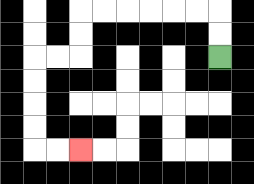{'start': '[9, 2]', 'end': '[3, 6]', 'path_directions': 'U,U,L,L,L,L,L,L,D,D,L,L,D,D,D,D,R,R', 'path_coordinates': '[[9, 2], [9, 1], [9, 0], [8, 0], [7, 0], [6, 0], [5, 0], [4, 0], [3, 0], [3, 1], [3, 2], [2, 2], [1, 2], [1, 3], [1, 4], [1, 5], [1, 6], [2, 6], [3, 6]]'}